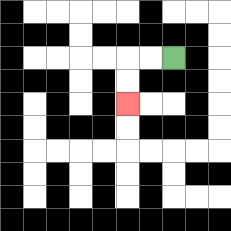{'start': '[7, 2]', 'end': '[5, 4]', 'path_directions': 'L,L,D,D', 'path_coordinates': '[[7, 2], [6, 2], [5, 2], [5, 3], [5, 4]]'}